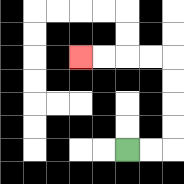{'start': '[5, 6]', 'end': '[3, 2]', 'path_directions': 'R,R,U,U,U,U,L,L,L,L', 'path_coordinates': '[[5, 6], [6, 6], [7, 6], [7, 5], [7, 4], [7, 3], [7, 2], [6, 2], [5, 2], [4, 2], [3, 2]]'}